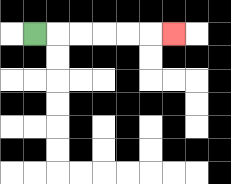{'start': '[1, 1]', 'end': '[7, 1]', 'path_directions': 'R,R,R,R,R,R', 'path_coordinates': '[[1, 1], [2, 1], [3, 1], [4, 1], [5, 1], [6, 1], [7, 1]]'}